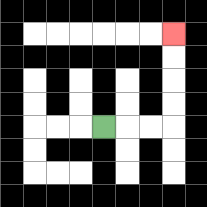{'start': '[4, 5]', 'end': '[7, 1]', 'path_directions': 'R,R,R,U,U,U,U', 'path_coordinates': '[[4, 5], [5, 5], [6, 5], [7, 5], [7, 4], [7, 3], [7, 2], [7, 1]]'}